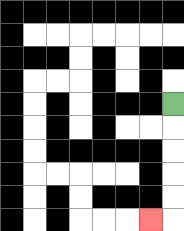{'start': '[7, 4]', 'end': '[6, 9]', 'path_directions': 'D,D,D,D,D,L', 'path_coordinates': '[[7, 4], [7, 5], [7, 6], [7, 7], [7, 8], [7, 9], [6, 9]]'}